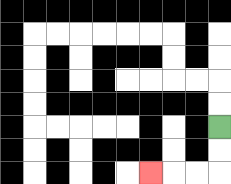{'start': '[9, 5]', 'end': '[6, 7]', 'path_directions': 'D,D,L,L,L', 'path_coordinates': '[[9, 5], [9, 6], [9, 7], [8, 7], [7, 7], [6, 7]]'}